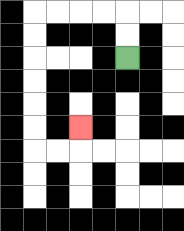{'start': '[5, 2]', 'end': '[3, 5]', 'path_directions': 'U,U,L,L,L,L,D,D,D,D,D,D,R,R,U', 'path_coordinates': '[[5, 2], [5, 1], [5, 0], [4, 0], [3, 0], [2, 0], [1, 0], [1, 1], [1, 2], [1, 3], [1, 4], [1, 5], [1, 6], [2, 6], [3, 6], [3, 5]]'}